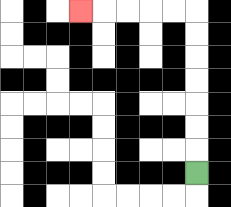{'start': '[8, 7]', 'end': '[3, 0]', 'path_directions': 'U,U,U,U,U,U,U,L,L,L,L,L', 'path_coordinates': '[[8, 7], [8, 6], [8, 5], [8, 4], [8, 3], [8, 2], [8, 1], [8, 0], [7, 0], [6, 0], [5, 0], [4, 0], [3, 0]]'}